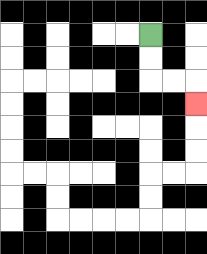{'start': '[6, 1]', 'end': '[8, 4]', 'path_directions': 'D,D,R,R,D', 'path_coordinates': '[[6, 1], [6, 2], [6, 3], [7, 3], [8, 3], [8, 4]]'}